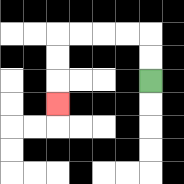{'start': '[6, 3]', 'end': '[2, 4]', 'path_directions': 'U,U,L,L,L,L,D,D,D', 'path_coordinates': '[[6, 3], [6, 2], [6, 1], [5, 1], [4, 1], [3, 1], [2, 1], [2, 2], [2, 3], [2, 4]]'}